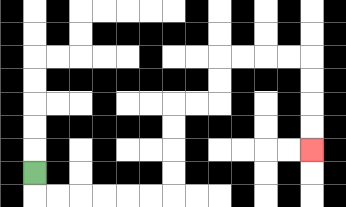{'start': '[1, 7]', 'end': '[13, 6]', 'path_directions': 'D,R,R,R,R,R,R,U,U,U,U,R,R,U,U,R,R,R,R,D,D,D,D', 'path_coordinates': '[[1, 7], [1, 8], [2, 8], [3, 8], [4, 8], [5, 8], [6, 8], [7, 8], [7, 7], [7, 6], [7, 5], [7, 4], [8, 4], [9, 4], [9, 3], [9, 2], [10, 2], [11, 2], [12, 2], [13, 2], [13, 3], [13, 4], [13, 5], [13, 6]]'}